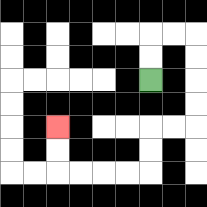{'start': '[6, 3]', 'end': '[2, 5]', 'path_directions': 'U,U,R,R,D,D,D,D,L,L,D,D,L,L,L,L,U,U', 'path_coordinates': '[[6, 3], [6, 2], [6, 1], [7, 1], [8, 1], [8, 2], [8, 3], [8, 4], [8, 5], [7, 5], [6, 5], [6, 6], [6, 7], [5, 7], [4, 7], [3, 7], [2, 7], [2, 6], [2, 5]]'}